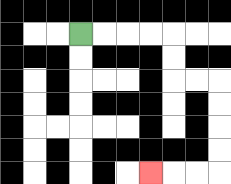{'start': '[3, 1]', 'end': '[6, 7]', 'path_directions': 'R,R,R,R,D,D,R,R,D,D,D,D,L,L,L', 'path_coordinates': '[[3, 1], [4, 1], [5, 1], [6, 1], [7, 1], [7, 2], [7, 3], [8, 3], [9, 3], [9, 4], [9, 5], [9, 6], [9, 7], [8, 7], [7, 7], [6, 7]]'}